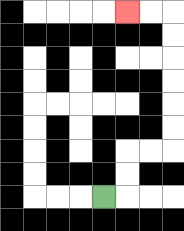{'start': '[4, 8]', 'end': '[5, 0]', 'path_directions': 'R,U,U,R,R,U,U,U,U,U,U,L,L', 'path_coordinates': '[[4, 8], [5, 8], [5, 7], [5, 6], [6, 6], [7, 6], [7, 5], [7, 4], [7, 3], [7, 2], [7, 1], [7, 0], [6, 0], [5, 0]]'}